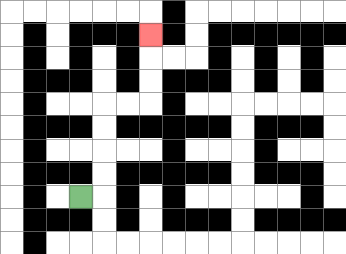{'start': '[3, 8]', 'end': '[6, 1]', 'path_directions': 'R,U,U,U,U,R,R,U,U,U', 'path_coordinates': '[[3, 8], [4, 8], [4, 7], [4, 6], [4, 5], [4, 4], [5, 4], [6, 4], [6, 3], [6, 2], [6, 1]]'}